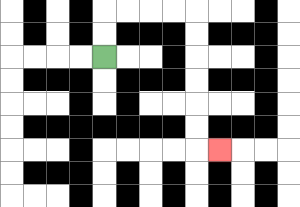{'start': '[4, 2]', 'end': '[9, 6]', 'path_directions': 'U,U,R,R,R,R,D,D,D,D,D,D,R', 'path_coordinates': '[[4, 2], [4, 1], [4, 0], [5, 0], [6, 0], [7, 0], [8, 0], [8, 1], [8, 2], [8, 3], [8, 4], [8, 5], [8, 6], [9, 6]]'}